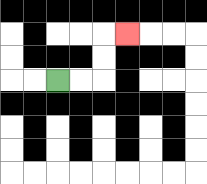{'start': '[2, 3]', 'end': '[5, 1]', 'path_directions': 'R,R,U,U,R', 'path_coordinates': '[[2, 3], [3, 3], [4, 3], [4, 2], [4, 1], [5, 1]]'}